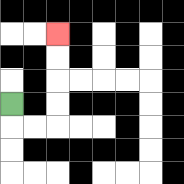{'start': '[0, 4]', 'end': '[2, 1]', 'path_directions': 'D,R,R,U,U,U,U', 'path_coordinates': '[[0, 4], [0, 5], [1, 5], [2, 5], [2, 4], [2, 3], [2, 2], [2, 1]]'}